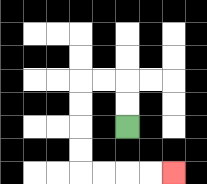{'start': '[5, 5]', 'end': '[7, 7]', 'path_directions': 'U,U,L,L,D,D,D,D,R,R,R,R', 'path_coordinates': '[[5, 5], [5, 4], [5, 3], [4, 3], [3, 3], [3, 4], [3, 5], [3, 6], [3, 7], [4, 7], [5, 7], [6, 7], [7, 7]]'}